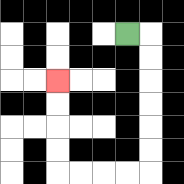{'start': '[5, 1]', 'end': '[2, 3]', 'path_directions': 'R,D,D,D,D,D,D,L,L,L,L,U,U,U,U', 'path_coordinates': '[[5, 1], [6, 1], [6, 2], [6, 3], [6, 4], [6, 5], [6, 6], [6, 7], [5, 7], [4, 7], [3, 7], [2, 7], [2, 6], [2, 5], [2, 4], [2, 3]]'}